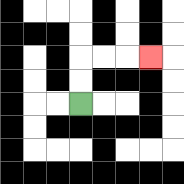{'start': '[3, 4]', 'end': '[6, 2]', 'path_directions': 'U,U,R,R,R', 'path_coordinates': '[[3, 4], [3, 3], [3, 2], [4, 2], [5, 2], [6, 2]]'}